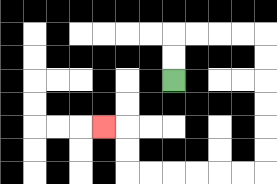{'start': '[7, 3]', 'end': '[4, 5]', 'path_directions': 'U,U,R,R,R,R,D,D,D,D,D,D,L,L,L,L,L,L,U,U,L', 'path_coordinates': '[[7, 3], [7, 2], [7, 1], [8, 1], [9, 1], [10, 1], [11, 1], [11, 2], [11, 3], [11, 4], [11, 5], [11, 6], [11, 7], [10, 7], [9, 7], [8, 7], [7, 7], [6, 7], [5, 7], [5, 6], [5, 5], [4, 5]]'}